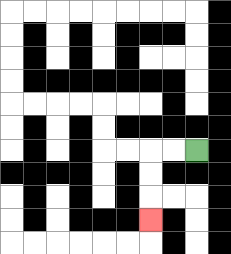{'start': '[8, 6]', 'end': '[6, 9]', 'path_directions': 'L,L,D,D,D', 'path_coordinates': '[[8, 6], [7, 6], [6, 6], [6, 7], [6, 8], [6, 9]]'}